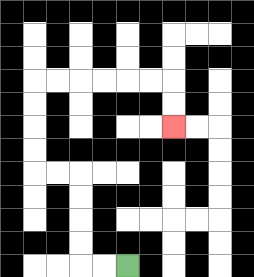{'start': '[5, 11]', 'end': '[7, 5]', 'path_directions': 'L,L,U,U,U,U,L,L,U,U,U,U,R,R,R,R,R,R,D,D', 'path_coordinates': '[[5, 11], [4, 11], [3, 11], [3, 10], [3, 9], [3, 8], [3, 7], [2, 7], [1, 7], [1, 6], [1, 5], [1, 4], [1, 3], [2, 3], [3, 3], [4, 3], [5, 3], [6, 3], [7, 3], [7, 4], [7, 5]]'}